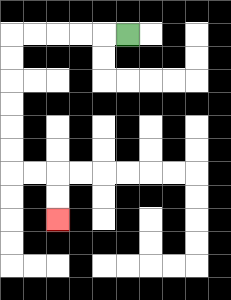{'start': '[5, 1]', 'end': '[2, 9]', 'path_directions': 'L,L,L,L,L,D,D,D,D,D,D,R,R,D,D', 'path_coordinates': '[[5, 1], [4, 1], [3, 1], [2, 1], [1, 1], [0, 1], [0, 2], [0, 3], [0, 4], [0, 5], [0, 6], [0, 7], [1, 7], [2, 7], [2, 8], [2, 9]]'}